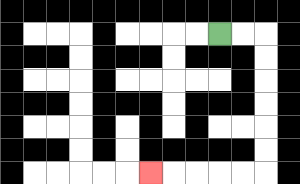{'start': '[9, 1]', 'end': '[6, 7]', 'path_directions': 'R,R,D,D,D,D,D,D,L,L,L,L,L', 'path_coordinates': '[[9, 1], [10, 1], [11, 1], [11, 2], [11, 3], [11, 4], [11, 5], [11, 6], [11, 7], [10, 7], [9, 7], [8, 7], [7, 7], [6, 7]]'}